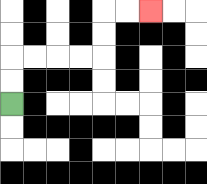{'start': '[0, 4]', 'end': '[6, 0]', 'path_directions': 'U,U,R,R,R,R,U,U,R,R', 'path_coordinates': '[[0, 4], [0, 3], [0, 2], [1, 2], [2, 2], [3, 2], [4, 2], [4, 1], [4, 0], [5, 0], [6, 0]]'}